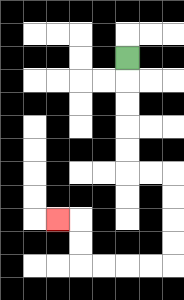{'start': '[5, 2]', 'end': '[2, 9]', 'path_directions': 'D,D,D,D,D,R,R,D,D,D,D,L,L,L,L,U,U,L', 'path_coordinates': '[[5, 2], [5, 3], [5, 4], [5, 5], [5, 6], [5, 7], [6, 7], [7, 7], [7, 8], [7, 9], [7, 10], [7, 11], [6, 11], [5, 11], [4, 11], [3, 11], [3, 10], [3, 9], [2, 9]]'}